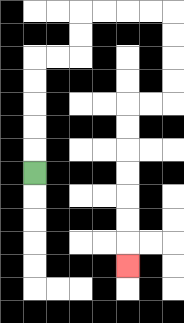{'start': '[1, 7]', 'end': '[5, 11]', 'path_directions': 'U,U,U,U,U,R,R,U,U,R,R,R,R,D,D,D,D,L,L,D,D,D,D,D,D,D', 'path_coordinates': '[[1, 7], [1, 6], [1, 5], [1, 4], [1, 3], [1, 2], [2, 2], [3, 2], [3, 1], [3, 0], [4, 0], [5, 0], [6, 0], [7, 0], [7, 1], [7, 2], [7, 3], [7, 4], [6, 4], [5, 4], [5, 5], [5, 6], [5, 7], [5, 8], [5, 9], [5, 10], [5, 11]]'}